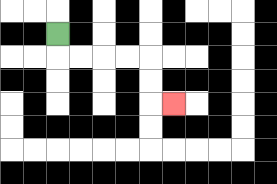{'start': '[2, 1]', 'end': '[7, 4]', 'path_directions': 'D,R,R,R,R,D,D,R', 'path_coordinates': '[[2, 1], [2, 2], [3, 2], [4, 2], [5, 2], [6, 2], [6, 3], [6, 4], [7, 4]]'}